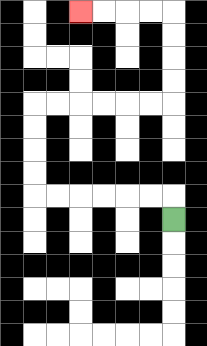{'start': '[7, 9]', 'end': '[3, 0]', 'path_directions': 'U,L,L,L,L,L,L,U,U,U,U,R,R,R,R,R,R,U,U,U,U,L,L,L,L', 'path_coordinates': '[[7, 9], [7, 8], [6, 8], [5, 8], [4, 8], [3, 8], [2, 8], [1, 8], [1, 7], [1, 6], [1, 5], [1, 4], [2, 4], [3, 4], [4, 4], [5, 4], [6, 4], [7, 4], [7, 3], [7, 2], [7, 1], [7, 0], [6, 0], [5, 0], [4, 0], [3, 0]]'}